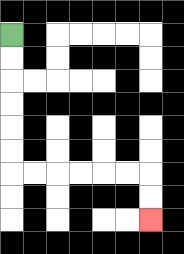{'start': '[0, 1]', 'end': '[6, 9]', 'path_directions': 'D,D,D,D,D,D,R,R,R,R,R,R,D,D', 'path_coordinates': '[[0, 1], [0, 2], [0, 3], [0, 4], [0, 5], [0, 6], [0, 7], [1, 7], [2, 7], [3, 7], [4, 7], [5, 7], [6, 7], [6, 8], [6, 9]]'}